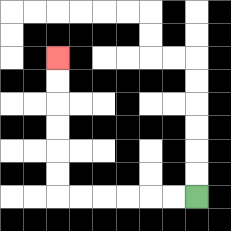{'start': '[8, 8]', 'end': '[2, 2]', 'path_directions': 'L,L,L,L,L,L,U,U,U,U,U,U', 'path_coordinates': '[[8, 8], [7, 8], [6, 8], [5, 8], [4, 8], [3, 8], [2, 8], [2, 7], [2, 6], [2, 5], [2, 4], [2, 3], [2, 2]]'}